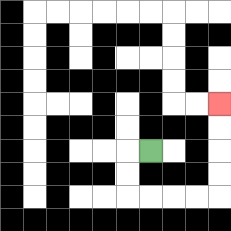{'start': '[6, 6]', 'end': '[9, 4]', 'path_directions': 'L,D,D,R,R,R,R,U,U,U,U', 'path_coordinates': '[[6, 6], [5, 6], [5, 7], [5, 8], [6, 8], [7, 8], [8, 8], [9, 8], [9, 7], [9, 6], [9, 5], [9, 4]]'}